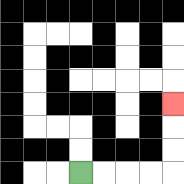{'start': '[3, 7]', 'end': '[7, 4]', 'path_directions': 'R,R,R,R,U,U,U', 'path_coordinates': '[[3, 7], [4, 7], [5, 7], [6, 7], [7, 7], [7, 6], [7, 5], [7, 4]]'}